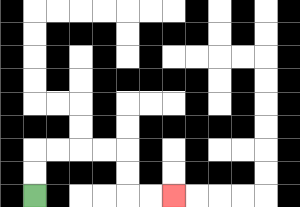{'start': '[1, 8]', 'end': '[7, 8]', 'path_directions': 'U,U,R,R,R,R,D,D,R,R', 'path_coordinates': '[[1, 8], [1, 7], [1, 6], [2, 6], [3, 6], [4, 6], [5, 6], [5, 7], [5, 8], [6, 8], [7, 8]]'}